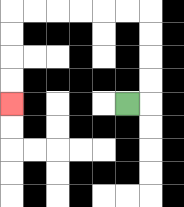{'start': '[5, 4]', 'end': '[0, 4]', 'path_directions': 'R,U,U,U,U,L,L,L,L,L,L,D,D,D,D', 'path_coordinates': '[[5, 4], [6, 4], [6, 3], [6, 2], [6, 1], [6, 0], [5, 0], [4, 0], [3, 0], [2, 0], [1, 0], [0, 0], [0, 1], [0, 2], [0, 3], [0, 4]]'}